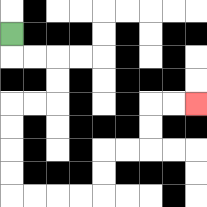{'start': '[0, 1]', 'end': '[8, 4]', 'path_directions': 'D,R,R,D,D,L,L,D,D,D,D,R,R,R,R,U,U,R,R,U,U,R,R', 'path_coordinates': '[[0, 1], [0, 2], [1, 2], [2, 2], [2, 3], [2, 4], [1, 4], [0, 4], [0, 5], [0, 6], [0, 7], [0, 8], [1, 8], [2, 8], [3, 8], [4, 8], [4, 7], [4, 6], [5, 6], [6, 6], [6, 5], [6, 4], [7, 4], [8, 4]]'}